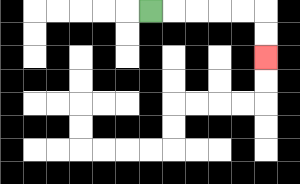{'start': '[6, 0]', 'end': '[11, 2]', 'path_directions': 'R,R,R,R,R,D,D', 'path_coordinates': '[[6, 0], [7, 0], [8, 0], [9, 0], [10, 0], [11, 0], [11, 1], [11, 2]]'}